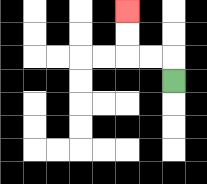{'start': '[7, 3]', 'end': '[5, 0]', 'path_directions': 'U,L,L,U,U', 'path_coordinates': '[[7, 3], [7, 2], [6, 2], [5, 2], [5, 1], [5, 0]]'}